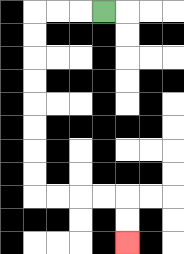{'start': '[4, 0]', 'end': '[5, 10]', 'path_directions': 'L,L,L,D,D,D,D,D,D,D,D,R,R,R,R,D,D', 'path_coordinates': '[[4, 0], [3, 0], [2, 0], [1, 0], [1, 1], [1, 2], [1, 3], [1, 4], [1, 5], [1, 6], [1, 7], [1, 8], [2, 8], [3, 8], [4, 8], [5, 8], [5, 9], [5, 10]]'}